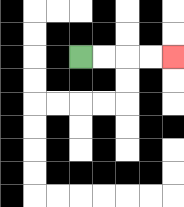{'start': '[3, 2]', 'end': '[7, 2]', 'path_directions': 'R,R,R,R', 'path_coordinates': '[[3, 2], [4, 2], [5, 2], [6, 2], [7, 2]]'}